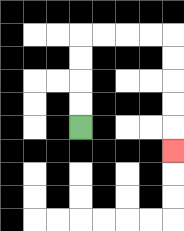{'start': '[3, 5]', 'end': '[7, 6]', 'path_directions': 'U,U,U,U,R,R,R,R,D,D,D,D,D', 'path_coordinates': '[[3, 5], [3, 4], [3, 3], [3, 2], [3, 1], [4, 1], [5, 1], [6, 1], [7, 1], [7, 2], [7, 3], [7, 4], [7, 5], [7, 6]]'}